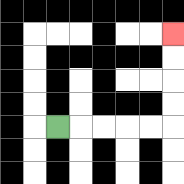{'start': '[2, 5]', 'end': '[7, 1]', 'path_directions': 'R,R,R,R,R,U,U,U,U', 'path_coordinates': '[[2, 5], [3, 5], [4, 5], [5, 5], [6, 5], [7, 5], [7, 4], [7, 3], [7, 2], [7, 1]]'}